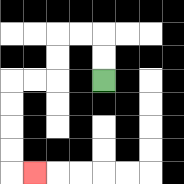{'start': '[4, 3]', 'end': '[1, 7]', 'path_directions': 'U,U,L,L,D,D,L,L,D,D,D,D,R', 'path_coordinates': '[[4, 3], [4, 2], [4, 1], [3, 1], [2, 1], [2, 2], [2, 3], [1, 3], [0, 3], [0, 4], [0, 5], [0, 6], [0, 7], [1, 7]]'}